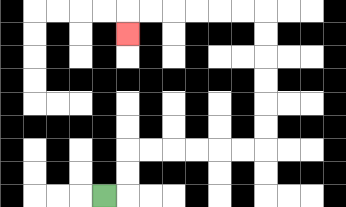{'start': '[4, 8]', 'end': '[5, 1]', 'path_directions': 'R,U,U,R,R,R,R,R,R,U,U,U,U,U,U,L,L,L,L,L,L,D', 'path_coordinates': '[[4, 8], [5, 8], [5, 7], [5, 6], [6, 6], [7, 6], [8, 6], [9, 6], [10, 6], [11, 6], [11, 5], [11, 4], [11, 3], [11, 2], [11, 1], [11, 0], [10, 0], [9, 0], [8, 0], [7, 0], [6, 0], [5, 0], [5, 1]]'}